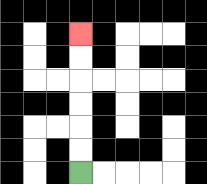{'start': '[3, 7]', 'end': '[3, 1]', 'path_directions': 'U,U,U,U,U,U', 'path_coordinates': '[[3, 7], [3, 6], [3, 5], [3, 4], [3, 3], [3, 2], [3, 1]]'}